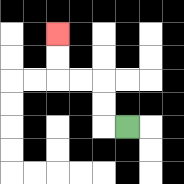{'start': '[5, 5]', 'end': '[2, 1]', 'path_directions': 'L,U,U,L,L,U,U', 'path_coordinates': '[[5, 5], [4, 5], [4, 4], [4, 3], [3, 3], [2, 3], [2, 2], [2, 1]]'}